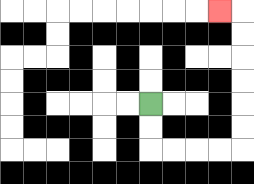{'start': '[6, 4]', 'end': '[9, 0]', 'path_directions': 'D,D,R,R,R,R,U,U,U,U,U,U,L', 'path_coordinates': '[[6, 4], [6, 5], [6, 6], [7, 6], [8, 6], [9, 6], [10, 6], [10, 5], [10, 4], [10, 3], [10, 2], [10, 1], [10, 0], [9, 0]]'}